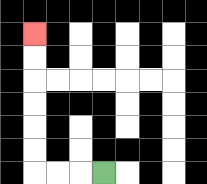{'start': '[4, 7]', 'end': '[1, 1]', 'path_directions': 'L,L,L,U,U,U,U,U,U', 'path_coordinates': '[[4, 7], [3, 7], [2, 7], [1, 7], [1, 6], [1, 5], [1, 4], [1, 3], [1, 2], [1, 1]]'}